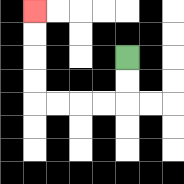{'start': '[5, 2]', 'end': '[1, 0]', 'path_directions': 'D,D,L,L,L,L,U,U,U,U', 'path_coordinates': '[[5, 2], [5, 3], [5, 4], [4, 4], [3, 4], [2, 4], [1, 4], [1, 3], [1, 2], [1, 1], [1, 0]]'}